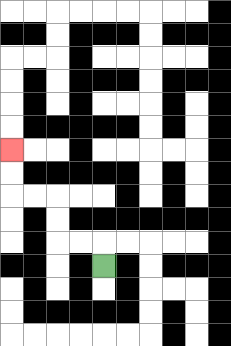{'start': '[4, 11]', 'end': '[0, 6]', 'path_directions': 'U,L,L,U,U,L,L,U,U', 'path_coordinates': '[[4, 11], [4, 10], [3, 10], [2, 10], [2, 9], [2, 8], [1, 8], [0, 8], [0, 7], [0, 6]]'}